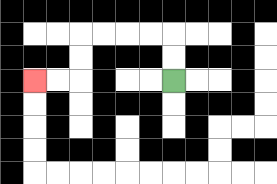{'start': '[7, 3]', 'end': '[1, 3]', 'path_directions': 'U,U,L,L,L,L,D,D,L,L', 'path_coordinates': '[[7, 3], [7, 2], [7, 1], [6, 1], [5, 1], [4, 1], [3, 1], [3, 2], [3, 3], [2, 3], [1, 3]]'}